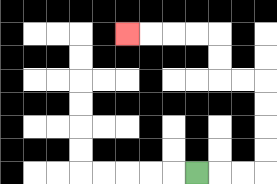{'start': '[8, 7]', 'end': '[5, 1]', 'path_directions': 'R,R,R,U,U,U,U,L,L,U,U,L,L,L,L', 'path_coordinates': '[[8, 7], [9, 7], [10, 7], [11, 7], [11, 6], [11, 5], [11, 4], [11, 3], [10, 3], [9, 3], [9, 2], [9, 1], [8, 1], [7, 1], [6, 1], [5, 1]]'}